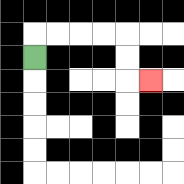{'start': '[1, 2]', 'end': '[6, 3]', 'path_directions': 'U,R,R,R,R,D,D,R', 'path_coordinates': '[[1, 2], [1, 1], [2, 1], [3, 1], [4, 1], [5, 1], [5, 2], [5, 3], [6, 3]]'}